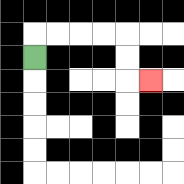{'start': '[1, 2]', 'end': '[6, 3]', 'path_directions': 'U,R,R,R,R,D,D,R', 'path_coordinates': '[[1, 2], [1, 1], [2, 1], [3, 1], [4, 1], [5, 1], [5, 2], [5, 3], [6, 3]]'}